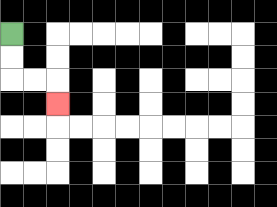{'start': '[0, 1]', 'end': '[2, 4]', 'path_directions': 'D,D,R,R,D', 'path_coordinates': '[[0, 1], [0, 2], [0, 3], [1, 3], [2, 3], [2, 4]]'}